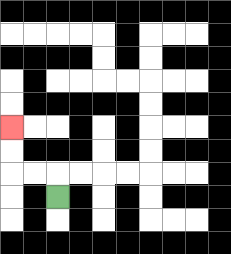{'start': '[2, 8]', 'end': '[0, 5]', 'path_directions': 'U,L,L,U,U', 'path_coordinates': '[[2, 8], [2, 7], [1, 7], [0, 7], [0, 6], [0, 5]]'}